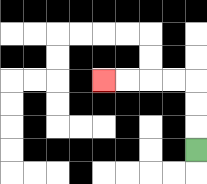{'start': '[8, 6]', 'end': '[4, 3]', 'path_directions': 'U,U,U,L,L,L,L', 'path_coordinates': '[[8, 6], [8, 5], [8, 4], [8, 3], [7, 3], [6, 3], [5, 3], [4, 3]]'}